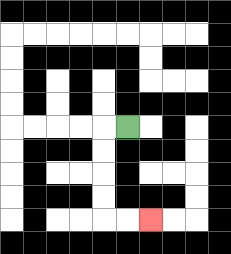{'start': '[5, 5]', 'end': '[6, 9]', 'path_directions': 'L,D,D,D,D,R,R', 'path_coordinates': '[[5, 5], [4, 5], [4, 6], [4, 7], [4, 8], [4, 9], [5, 9], [6, 9]]'}